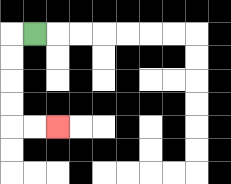{'start': '[1, 1]', 'end': '[2, 5]', 'path_directions': 'L,D,D,D,D,R,R', 'path_coordinates': '[[1, 1], [0, 1], [0, 2], [0, 3], [0, 4], [0, 5], [1, 5], [2, 5]]'}